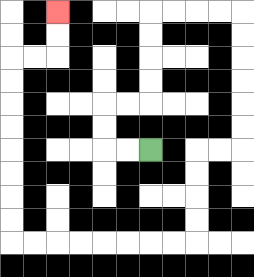{'start': '[6, 6]', 'end': '[2, 0]', 'path_directions': 'L,L,U,U,R,R,U,U,U,U,R,R,R,R,D,D,D,D,D,D,L,L,D,D,D,D,L,L,L,L,L,L,L,L,U,U,U,U,U,U,U,U,R,R,U,U', 'path_coordinates': '[[6, 6], [5, 6], [4, 6], [4, 5], [4, 4], [5, 4], [6, 4], [6, 3], [6, 2], [6, 1], [6, 0], [7, 0], [8, 0], [9, 0], [10, 0], [10, 1], [10, 2], [10, 3], [10, 4], [10, 5], [10, 6], [9, 6], [8, 6], [8, 7], [8, 8], [8, 9], [8, 10], [7, 10], [6, 10], [5, 10], [4, 10], [3, 10], [2, 10], [1, 10], [0, 10], [0, 9], [0, 8], [0, 7], [0, 6], [0, 5], [0, 4], [0, 3], [0, 2], [1, 2], [2, 2], [2, 1], [2, 0]]'}